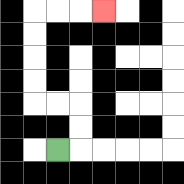{'start': '[2, 6]', 'end': '[4, 0]', 'path_directions': 'R,U,U,L,L,U,U,U,U,R,R,R', 'path_coordinates': '[[2, 6], [3, 6], [3, 5], [3, 4], [2, 4], [1, 4], [1, 3], [1, 2], [1, 1], [1, 0], [2, 0], [3, 0], [4, 0]]'}